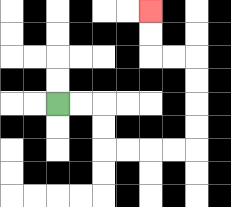{'start': '[2, 4]', 'end': '[6, 0]', 'path_directions': 'R,R,D,D,R,R,R,R,U,U,U,U,L,L,U,U', 'path_coordinates': '[[2, 4], [3, 4], [4, 4], [4, 5], [4, 6], [5, 6], [6, 6], [7, 6], [8, 6], [8, 5], [8, 4], [8, 3], [8, 2], [7, 2], [6, 2], [6, 1], [6, 0]]'}